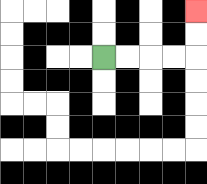{'start': '[4, 2]', 'end': '[8, 0]', 'path_directions': 'R,R,R,R,U,U', 'path_coordinates': '[[4, 2], [5, 2], [6, 2], [7, 2], [8, 2], [8, 1], [8, 0]]'}